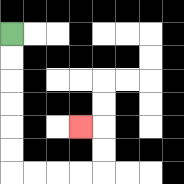{'start': '[0, 1]', 'end': '[3, 5]', 'path_directions': 'D,D,D,D,D,D,R,R,R,R,U,U,L', 'path_coordinates': '[[0, 1], [0, 2], [0, 3], [0, 4], [0, 5], [0, 6], [0, 7], [1, 7], [2, 7], [3, 7], [4, 7], [4, 6], [4, 5], [3, 5]]'}